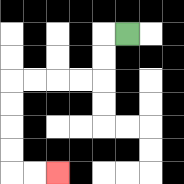{'start': '[5, 1]', 'end': '[2, 7]', 'path_directions': 'L,D,D,L,L,L,L,D,D,D,D,R,R', 'path_coordinates': '[[5, 1], [4, 1], [4, 2], [4, 3], [3, 3], [2, 3], [1, 3], [0, 3], [0, 4], [0, 5], [0, 6], [0, 7], [1, 7], [2, 7]]'}